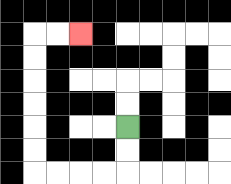{'start': '[5, 5]', 'end': '[3, 1]', 'path_directions': 'D,D,L,L,L,L,U,U,U,U,U,U,R,R', 'path_coordinates': '[[5, 5], [5, 6], [5, 7], [4, 7], [3, 7], [2, 7], [1, 7], [1, 6], [1, 5], [1, 4], [1, 3], [1, 2], [1, 1], [2, 1], [3, 1]]'}